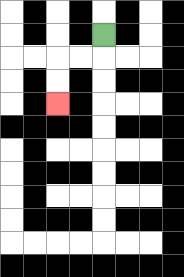{'start': '[4, 1]', 'end': '[2, 4]', 'path_directions': 'D,L,L,D,D', 'path_coordinates': '[[4, 1], [4, 2], [3, 2], [2, 2], [2, 3], [2, 4]]'}